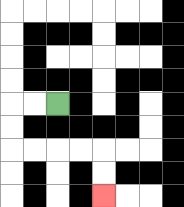{'start': '[2, 4]', 'end': '[4, 8]', 'path_directions': 'L,L,D,D,R,R,R,R,D,D', 'path_coordinates': '[[2, 4], [1, 4], [0, 4], [0, 5], [0, 6], [1, 6], [2, 6], [3, 6], [4, 6], [4, 7], [4, 8]]'}